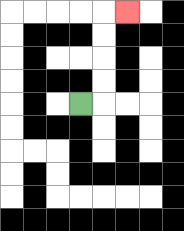{'start': '[3, 4]', 'end': '[5, 0]', 'path_directions': 'R,U,U,U,U,R', 'path_coordinates': '[[3, 4], [4, 4], [4, 3], [4, 2], [4, 1], [4, 0], [5, 0]]'}